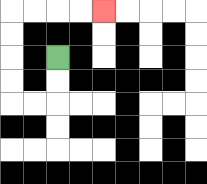{'start': '[2, 2]', 'end': '[4, 0]', 'path_directions': 'D,D,L,L,U,U,U,U,R,R,R,R', 'path_coordinates': '[[2, 2], [2, 3], [2, 4], [1, 4], [0, 4], [0, 3], [0, 2], [0, 1], [0, 0], [1, 0], [2, 0], [3, 0], [4, 0]]'}